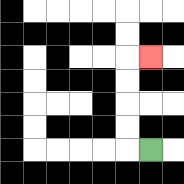{'start': '[6, 6]', 'end': '[6, 2]', 'path_directions': 'L,U,U,U,U,R', 'path_coordinates': '[[6, 6], [5, 6], [5, 5], [5, 4], [5, 3], [5, 2], [6, 2]]'}